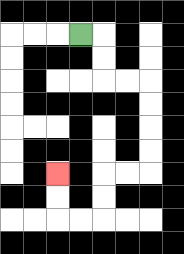{'start': '[3, 1]', 'end': '[2, 7]', 'path_directions': 'R,D,D,R,R,D,D,D,D,L,L,D,D,L,L,U,U', 'path_coordinates': '[[3, 1], [4, 1], [4, 2], [4, 3], [5, 3], [6, 3], [6, 4], [6, 5], [6, 6], [6, 7], [5, 7], [4, 7], [4, 8], [4, 9], [3, 9], [2, 9], [2, 8], [2, 7]]'}